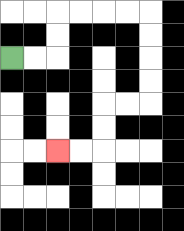{'start': '[0, 2]', 'end': '[2, 6]', 'path_directions': 'R,R,U,U,R,R,R,R,D,D,D,D,L,L,D,D,L,L', 'path_coordinates': '[[0, 2], [1, 2], [2, 2], [2, 1], [2, 0], [3, 0], [4, 0], [5, 0], [6, 0], [6, 1], [6, 2], [6, 3], [6, 4], [5, 4], [4, 4], [4, 5], [4, 6], [3, 6], [2, 6]]'}